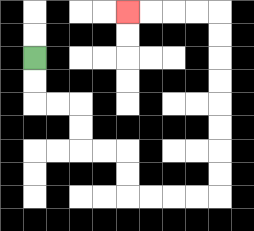{'start': '[1, 2]', 'end': '[5, 0]', 'path_directions': 'D,D,R,R,D,D,R,R,D,D,R,R,R,R,U,U,U,U,U,U,U,U,L,L,L,L', 'path_coordinates': '[[1, 2], [1, 3], [1, 4], [2, 4], [3, 4], [3, 5], [3, 6], [4, 6], [5, 6], [5, 7], [5, 8], [6, 8], [7, 8], [8, 8], [9, 8], [9, 7], [9, 6], [9, 5], [9, 4], [9, 3], [9, 2], [9, 1], [9, 0], [8, 0], [7, 0], [6, 0], [5, 0]]'}